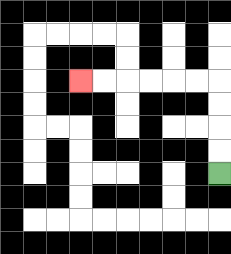{'start': '[9, 7]', 'end': '[3, 3]', 'path_directions': 'U,U,U,U,L,L,L,L,L,L', 'path_coordinates': '[[9, 7], [9, 6], [9, 5], [9, 4], [9, 3], [8, 3], [7, 3], [6, 3], [5, 3], [4, 3], [3, 3]]'}